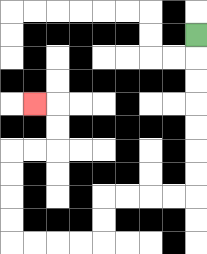{'start': '[8, 1]', 'end': '[1, 4]', 'path_directions': 'D,D,D,D,D,D,D,L,L,L,L,D,D,L,L,L,L,U,U,U,U,R,R,U,U,L', 'path_coordinates': '[[8, 1], [8, 2], [8, 3], [8, 4], [8, 5], [8, 6], [8, 7], [8, 8], [7, 8], [6, 8], [5, 8], [4, 8], [4, 9], [4, 10], [3, 10], [2, 10], [1, 10], [0, 10], [0, 9], [0, 8], [0, 7], [0, 6], [1, 6], [2, 6], [2, 5], [2, 4], [1, 4]]'}